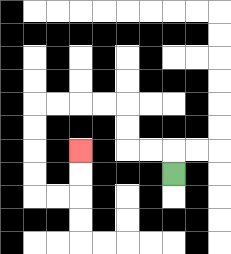{'start': '[7, 7]', 'end': '[3, 6]', 'path_directions': 'U,L,L,U,U,L,L,L,L,D,D,D,D,R,R,U,U', 'path_coordinates': '[[7, 7], [7, 6], [6, 6], [5, 6], [5, 5], [5, 4], [4, 4], [3, 4], [2, 4], [1, 4], [1, 5], [1, 6], [1, 7], [1, 8], [2, 8], [3, 8], [3, 7], [3, 6]]'}